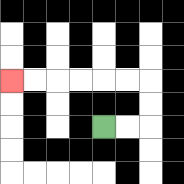{'start': '[4, 5]', 'end': '[0, 3]', 'path_directions': 'R,R,U,U,L,L,L,L,L,L', 'path_coordinates': '[[4, 5], [5, 5], [6, 5], [6, 4], [6, 3], [5, 3], [4, 3], [3, 3], [2, 3], [1, 3], [0, 3]]'}